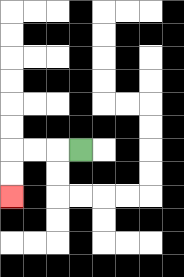{'start': '[3, 6]', 'end': '[0, 8]', 'path_directions': 'L,L,L,D,D', 'path_coordinates': '[[3, 6], [2, 6], [1, 6], [0, 6], [0, 7], [0, 8]]'}